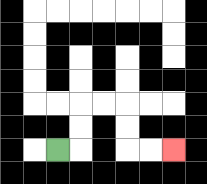{'start': '[2, 6]', 'end': '[7, 6]', 'path_directions': 'R,U,U,R,R,D,D,R,R', 'path_coordinates': '[[2, 6], [3, 6], [3, 5], [3, 4], [4, 4], [5, 4], [5, 5], [5, 6], [6, 6], [7, 6]]'}